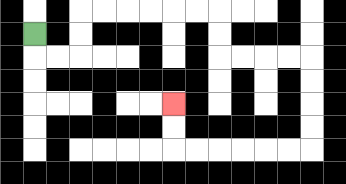{'start': '[1, 1]', 'end': '[7, 4]', 'path_directions': 'D,R,R,U,U,R,R,R,R,R,R,D,D,R,R,R,R,D,D,D,D,L,L,L,L,L,L,U,U', 'path_coordinates': '[[1, 1], [1, 2], [2, 2], [3, 2], [3, 1], [3, 0], [4, 0], [5, 0], [6, 0], [7, 0], [8, 0], [9, 0], [9, 1], [9, 2], [10, 2], [11, 2], [12, 2], [13, 2], [13, 3], [13, 4], [13, 5], [13, 6], [12, 6], [11, 6], [10, 6], [9, 6], [8, 6], [7, 6], [7, 5], [7, 4]]'}